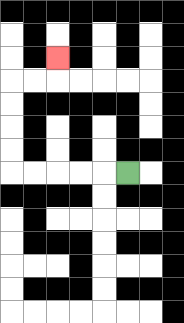{'start': '[5, 7]', 'end': '[2, 2]', 'path_directions': 'L,L,L,L,L,U,U,U,U,R,R,U', 'path_coordinates': '[[5, 7], [4, 7], [3, 7], [2, 7], [1, 7], [0, 7], [0, 6], [0, 5], [0, 4], [0, 3], [1, 3], [2, 3], [2, 2]]'}